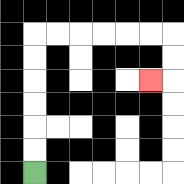{'start': '[1, 7]', 'end': '[6, 3]', 'path_directions': 'U,U,U,U,U,U,R,R,R,R,R,R,D,D,L', 'path_coordinates': '[[1, 7], [1, 6], [1, 5], [1, 4], [1, 3], [1, 2], [1, 1], [2, 1], [3, 1], [4, 1], [5, 1], [6, 1], [7, 1], [7, 2], [7, 3], [6, 3]]'}